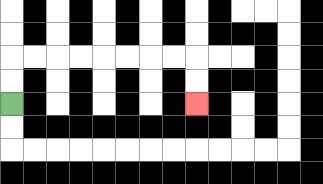{'start': '[0, 4]', 'end': '[8, 4]', 'path_directions': 'U,U,R,R,R,R,R,R,R,R,D,D', 'path_coordinates': '[[0, 4], [0, 3], [0, 2], [1, 2], [2, 2], [3, 2], [4, 2], [5, 2], [6, 2], [7, 2], [8, 2], [8, 3], [8, 4]]'}